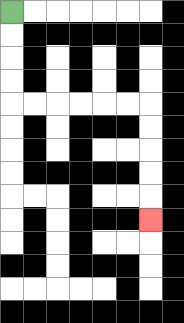{'start': '[0, 0]', 'end': '[6, 9]', 'path_directions': 'D,D,D,D,R,R,R,R,R,R,D,D,D,D,D', 'path_coordinates': '[[0, 0], [0, 1], [0, 2], [0, 3], [0, 4], [1, 4], [2, 4], [3, 4], [4, 4], [5, 4], [6, 4], [6, 5], [6, 6], [6, 7], [6, 8], [6, 9]]'}